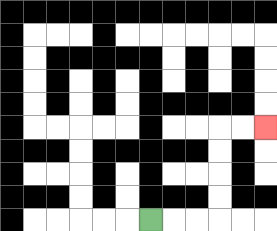{'start': '[6, 9]', 'end': '[11, 5]', 'path_directions': 'R,R,R,U,U,U,U,R,R', 'path_coordinates': '[[6, 9], [7, 9], [8, 9], [9, 9], [9, 8], [9, 7], [9, 6], [9, 5], [10, 5], [11, 5]]'}